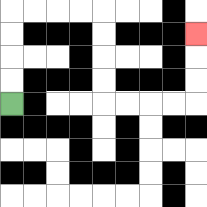{'start': '[0, 4]', 'end': '[8, 1]', 'path_directions': 'U,U,U,U,R,R,R,R,D,D,D,D,R,R,R,R,U,U,U', 'path_coordinates': '[[0, 4], [0, 3], [0, 2], [0, 1], [0, 0], [1, 0], [2, 0], [3, 0], [4, 0], [4, 1], [4, 2], [4, 3], [4, 4], [5, 4], [6, 4], [7, 4], [8, 4], [8, 3], [8, 2], [8, 1]]'}